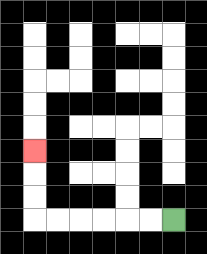{'start': '[7, 9]', 'end': '[1, 6]', 'path_directions': 'L,L,L,L,L,L,U,U,U', 'path_coordinates': '[[7, 9], [6, 9], [5, 9], [4, 9], [3, 9], [2, 9], [1, 9], [1, 8], [1, 7], [1, 6]]'}